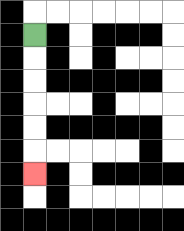{'start': '[1, 1]', 'end': '[1, 7]', 'path_directions': 'D,D,D,D,D,D', 'path_coordinates': '[[1, 1], [1, 2], [1, 3], [1, 4], [1, 5], [1, 6], [1, 7]]'}